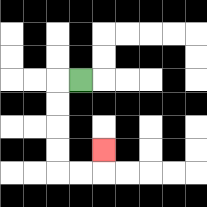{'start': '[3, 3]', 'end': '[4, 6]', 'path_directions': 'L,D,D,D,D,R,R,U', 'path_coordinates': '[[3, 3], [2, 3], [2, 4], [2, 5], [2, 6], [2, 7], [3, 7], [4, 7], [4, 6]]'}